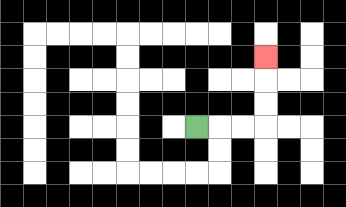{'start': '[8, 5]', 'end': '[11, 2]', 'path_directions': 'R,R,R,U,U,U', 'path_coordinates': '[[8, 5], [9, 5], [10, 5], [11, 5], [11, 4], [11, 3], [11, 2]]'}